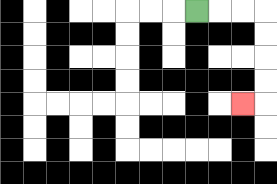{'start': '[8, 0]', 'end': '[10, 4]', 'path_directions': 'R,R,R,D,D,D,D,L', 'path_coordinates': '[[8, 0], [9, 0], [10, 0], [11, 0], [11, 1], [11, 2], [11, 3], [11, 4], [10, 4]]'}